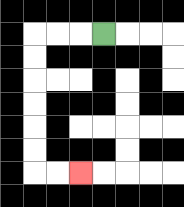{'start': '[4, 1]', 'end': '[3, 7]', 'path_directions': 'L,L,L,D,D,D,D,D,D,R,R', 'path_coordinates': '[[4, 1], [3, 1], [2, 1], [1, 1], [1, 2], [1, 3], [1, 4], [1, 5], [1, 6], [1, 7], [2, 7], [3, 7]]'}